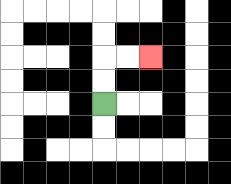{'start': '[4, 4]', 'end': '[6, 2]', 'path_directions': 'U,U,R,R', 'path_coordinates': '[[4, 4], [4, 3], [4, 2], [5, 2], [6, 2]]'}